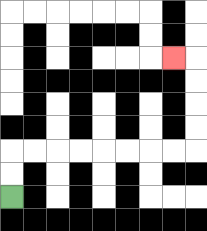{'start': '[0, 8]', 'end': '[7, 2]', 'path_directions': 'U,U,R,R,R,R,R,R,R,R,U,U,U,U,L', 'path_coordinates': '[[0, 8], [0, 7], [0, 6], [1, 6], [2, 6], [3, 6], [4, 6], [5, 6], [6, 6], [7, 6], [8, 6], [8, 5], [8, 4], [8, 3], [8, 2], [7, 2]]'}